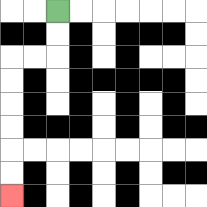{'start': '[2, 0]', 'end': '[0, 8]', 'path_directions': 'D,D,L,L,D,D,D,D,D,D', 'path_coordinates': '[[2, 0], [2, 1], [2, 2], [1, 2], [0, 2], [0, 3], [0, 4], [0, 5], [0, 6], [0, 7], [0, 8]]'}